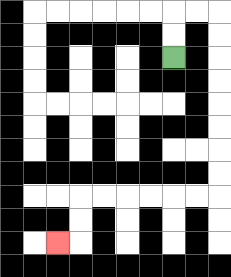{'start': '[7, 2]', 'end': '[2, 10]', 'path_directions': 'U,U,R,R,D,D,D,D,D,D,D,D,L,L,L,L,L,L,D,D,L', 'path_coordinates': '[[7, 2], [7, 1], [7, 0], [8, 0], [9, 0], [9, 1], [9, 2], [9, 3], [9, 4], [9, 5], [9, 6], [9, 7], [9, 8], [8, 8], [7, 8], [6, 8], [5, 8], [4, 8], [3, 8], [3, 9], [3, 10], [2, 10]]'}